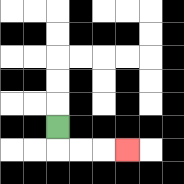{'start': '[2, 5]', 'end': '[5, 6]', 'path_directions': 'D,R,R,R', 'path_coordinates': '[[2, 5], [2, 6], [3, 6], [4, 6], [5, 6]]'}